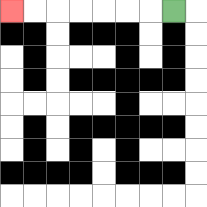{'start': '[7, 0]', 'end': '[0, 0]', 'path_directions': 'L,L,L,L,L,L,L', 'path_coordinates': '[[7, 0], [6, 0], [5, 0], [4, 0], [3, 0], [2, 0], [1, 0], [0, 0]]'}